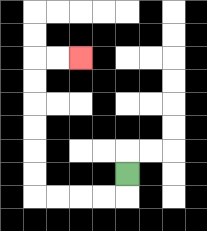{'start': '[5, 7]', 'end': '[3, 2]', 'path_directions': 'D,L,L,L,L,U,U,U,U,U,U,R,R', 'path_coordinates': '[[5, 7], [5, 8], [4, 8], [3, 8], [2, 8], [1, 8], [1, 7], [1, 6], [1, 5], [1, 4], [1, 3], [1, 2], [2, 2], [3, 2]]'}